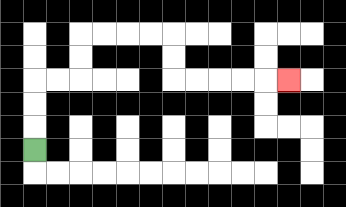{'start': '[1, 6]', 'end': '[12, 3]', 'path_directions': 'U,U,U,R,R,U,U,R,R,R,R,D,D,R,R,R,R,R', 'path_coordinates': '[[1, 6], [1, 5], [1, 4], [1, 3], [2, 3], [3, 3], [3, 2], [3, 1], [4, 1], [5, 1], [6, 1], [7, 1], [7, 2], [7, 3], [8, 3], [9, 3], [10, 3], [11, 3], [12, 3]]'}